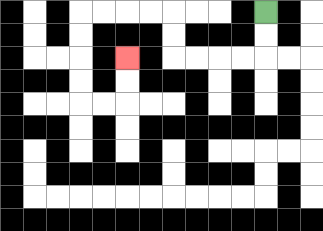{'start': '[11, 0]', 'end': '[5, 2]', 'path_directions': 'D,D,L,L,L,L,U,U,L,L,L,L,D,D,D,D,R,R,U,U', 'path_coordinates': '[[11, 0], [11, 1], [11, 2], [10, 2], [9, 2], [8, 2], [7, 2], [7, 1], [7, 0], [6, 0], [5, 0], [4, 0], [3, 0], [3, 1], [3, 2], [3, 3], [3, 4], [4, 4], [5, 4], [5, 3], [5, 2]]'}